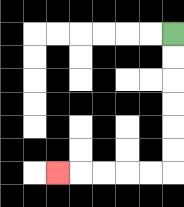{'start': '[7, 1]', 'end': '[2, 7]', 'path_directions': 'D,D,D,D,D,D,L,L,L,L,L', 'path_coordinates': '[[7, 1], [7, 2], [7, 3], [7, 4], [7, 5], [7, 6], [7, 7], [6, 7], [5, 7], [4, 7], [3, 7], [2, 7]]'}